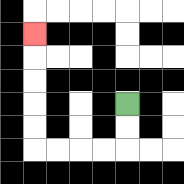{'start': '[5, 4]', 'end': '[1, 1]', 'path_directions': 'D,D,L,L,L,L,U,U,U,U,U', 'path_coordinates': '[[5, 4], [5, 5], [5, 6], [4, 6], [3, 6], [2, 6], [1, 6], [1, 5], [1, 4], [1, 3], [1, 2], [1, 1]]'}